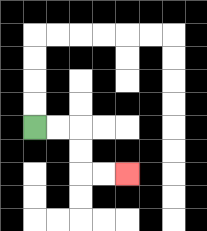{'start': '[1, 5]', 'end': '[5, 7]', 'path_directions': 'R,R,D,D,R,R', 'path_coordinates': '[[1, 5], [2, 5], [3, 5], [3, 6], [3, 7], [4, 7], [5, 7]]'}